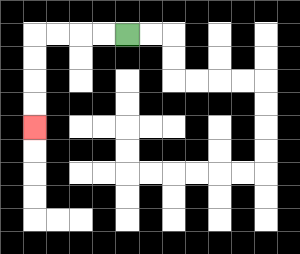{'start': '[5, 1]', 'end': '[1, 5]', 'path_directions': 'L,L,L,L,D,D,D,D', 'path_coordinates': '[[5, 1], [4, 1], [3, 1], [2, 1], [1, 1], [1, 2], [1, 3], [1, 4], [1, 5]]'}